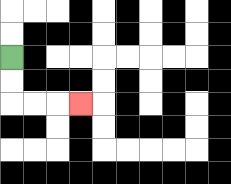{'start': '[0, 2]', 'end': '[3, 4]', 'path_directions': 'D,D,R,R,R', 'path_coordinates': '[[0, 2], [0, 3], [0, 4], [1, 4], [2, 4], [3, 4]]'}